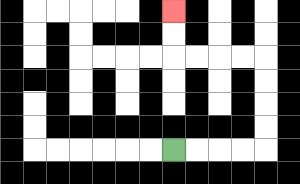{'start': '[7, 6]', 'end': '[7, 0]', 'path_directions': 'R,R,R,R,U,U,U,U,L,L,L,L,U,U', 'path_coordinates': '[[7, 6], [8, 6], [9, 6], [10, 6], [11, 6], [11, 5], [11, 4], [11, 3], [11, 2], [10, 2], [9, 2], [8, 2], [7, 2], [7, 1], [7, 0]]'}